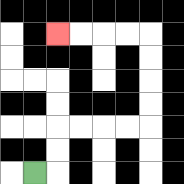{'start': '[1, 7]', 'end': '[2, 1]', 'path_directions': 'R,U,U,R,R,R,R,U,U,U,U,L,L,L,L', 'path_coordinates': '[[1, 7], [2, 7], [2, 6], [2, 5], [3, 5], [4, 5], [5, 5], [6, 5], [6, 4], [6, 3], [6, 2], [6, 1], [5, 1], [4, 1], [3, 1], [2, 1]]'}